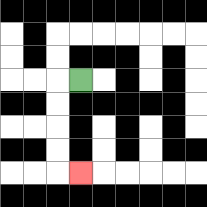{'start': '[3, 3]', 'end': '[3, 7]', 'path_directions': 'L,D,D,D,D,R', 'path_coordinates': '[[3, 3], [2, 3], [2, 4], [2, 5], [2, 6], [2, 7], [3, 7]]'}